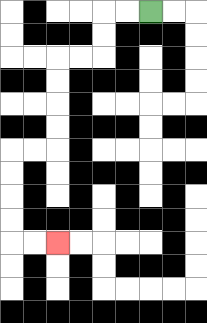{'start': '[6, 0]', 'end': '[2, 10]', 'path_directions': 'L,L,D,D,L,L,D,D,D,D,L,L,D,D,D,D,R,R', 'path_coordinates': '[[6, 0], [5, 0], [4, 0], [4, 1], [4, 2], [3, 2], [2, 2], [2, 3], [2, 4], [2, 5], [2, 6], [1, 6], [0, 6], [0, 7], [0, 8], [0, 9], [0, 10], [1, 10], [2, 10]]'}